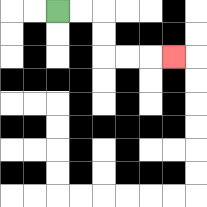{'start': '[2, 0]', 'end': '[7, 2]', 'path_directions': 'R,R,D,D,R,R,R', 'path_coordinates': '[[2, 0], [3, 0], [4, 0], [4, 1], [4, 2], [5, 2], [6, 2], [7, 2]]'}